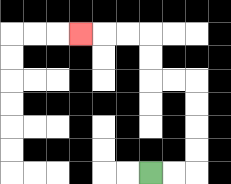{'start': '[6, 7]', 'end': '[3, 1]', 'path_directions': 'R,R,U,U,U,U,L,L,U,U,L,L,L', 'path_coordinates': '[[6, 7], [7, 7], [8, 7], [8, 6], [8, 5], [8, 4], [8, 3], [7, 3], [6, 3], [6, 2], [6, 1], [5, 1], [4, 1], [3, 1]]'}